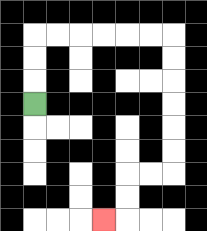{'start': '[1, 4]', 'end': '[4, 9]', 'path_directions': 'U,U,U,R,R,R,R,R,R,D,D,D,D,D,D,L,L,D,D,L', 'path_coordinates': '[[1, 4], [1, 3], [1, 2], [1, 1], [2, 1], [3, 1], [4, 1], [5, 1], [6, 1], [7, 1], [7, 2], [7, 3], [7, 4], [7, 5], [7, 6], [7, 7], [6, 7], [5, 7], [5, 8], [5, 9], [4, 9]]'}